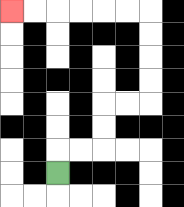{'start': '[2, 7]', 'end': '[0, 0]', 'path_directions': 'U,R,R,U,U,R,R,U,U,U,U,L,L,L,L,L,L', 'path_coordinates': '[[2, 7], [2, 6], [3, 6], [4, 6], [4, 5], [4, 4], [5, 4], [6, 4], [6, 3], [6, 2], [6, 1], [6, 0], [5, 0], [4, 0], [3, 0], [2, 0], [1, 0], [0, 0]]'}